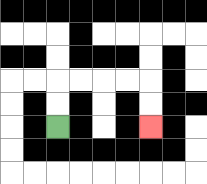{'start': '[2, 5]', 'end': '[6, 5]', 'path_directions': 'U,U,R,R,R,R,D,D', 'path_coordinates': '[[2, 5], [2, 4], [2, 3], [3, 3], [4, 3], [5, 3], [6, 3], [6, 4], [6, 5]]'}